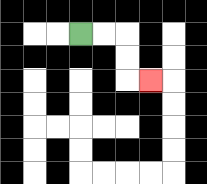{'start': '[3, 1]', 'end': '[6, 3]', 'path_directions': 'R,R,D,D,R', 'path_coordinates': '[[3, 1], [4, 1], [5, 1], [5, 2], [5, 3], [6, 3]]'}